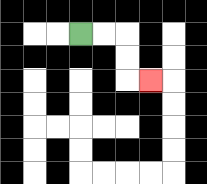{'start': '[3, 1]', 'end': '[6, 3]', 'path_directions': 'R,R,D,D,R', 'path_coordinates': '[[3, 1], [4, 1], [5, 1], [5, 2], [5, 3], [6, 3]]'}